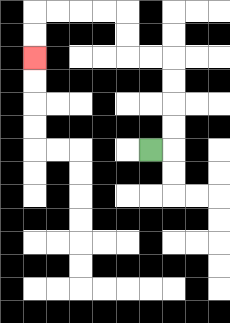{'start': '[6, 6]', 'end': '[1, 2]', 'path_directions': 'R,U,U,U,U,L,L,U,U,L,L,L,L,D,D', 'path_coordinates': '[[6, 6], [7, 6], [7, 5], [7, 4], [7, 3], [7, 2], [6, 2], [5, 2], [5, 1], [5, 0], [4, 0], [3, 0], [2, 0], [1, 0], [1, 1], [1, 2]]'}